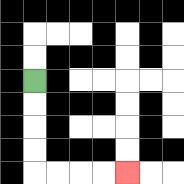{'start': '[1, 3]', 'end': '[5, 7]', 'path_directions': 'D,D,D,D,R,R,R,R', 'path_coordinates': '[[1, 3], [1, 4], [1, 5], [1, 6], [1, 7], [2, 7], [3, 7], [4, 7], [5, 7]]'}